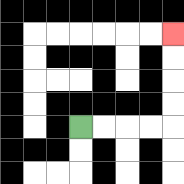{'start': '[3, 5]', 'end': '[7, 1]', 'path_directions': 'R,R,R,R,U,U,U,U', 'path_coordinates': '[[3, 5], [4, 5], [5, 5], [6, 5], [7, 5], [7, 4], [7, 3], [7, 2], [7, 1]]'}